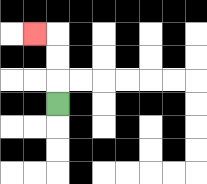{'start': '[2, 4]', 'end': '[1, 1]', 'path_directions': 'U,U,U,L', 'path_coordinates': '[[2, 4], [2, 3], [2, 2], [2, 1], [1, 1]]'}